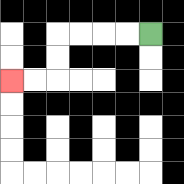{'start': '[6, 1]', 'end': '[0, 3]', 'path_directions': 'L,L,L,L,D,D,L,L', 'path_coordinates': '[[6, 1], [5, 1], [4, 1], [3, 1], [2, 1], [2, 2], [2, 3], [1, 3], [0, 3]]'}